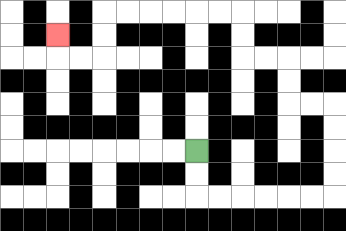{'start': '[8, 6]', 'end': '[2, 1]', 'path_directions': 'D,D,R,R,R,R,R,R,U,U,U,U,L,L,U,U,L,L,U,U,L,L,L,L,L,L,D,D,L,L,U', 'path_coordinates': '[[8, 6], [8, 7], [8, 8], [9, 8], [10, 8], [11, 8], [12, 8], [13, 8], [14, 8], [14, 7], [14, 6], [14, 5], [14, 4], [13, 4], [12, 4], [12, 3], [12, 2], [11, 2], [10, 2], [10, 1], [10, 0], [9, 0], [8, 0], [7, 0], [6, 0], [5, 0], [4, 0], [4, 1], [4, 2], [3, 2], [2, 2], [2, 1]]'}